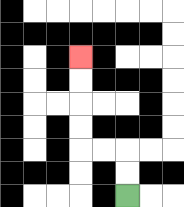{'start': '[5, 8]', 'end': '[3, 2]', 'path_directions': 'U,U,L,L,U,U,U,U', 'path_coordinates': '[[5, 8], [5, 7], [5, 6], [4, 6], [3, 6], [3, 5], [3, 4], [3, 3], [3, 2]]'}